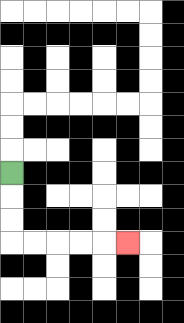{'start': '[0, 7]', 'end': '[5, 10]', 'path_directions': 'D,D,D,R,R,R,R,R', 'path_coordinates': '[[0, 7], [0, 8], [0, 9], [0, 10], [1, 10], [2, 10], [3, 10], [4, 10], [5, 10]]'}